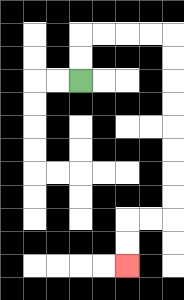{'start': '[3, 3]', 'end': '[5, 11]', 'path_directions': 'U,U,R,R,R,R,D,D,D,D,D,D,D,D,L,L,D,D', 'path_coordinates': '[[3, 3], [3, 2], [3, 1], [4, 1], [5, 1], [6, 1], [7, 1], [7, 2], [7, 3], [7, 4], [7, 5], [7, 6], [7, 7], [7, 8], [7, 9], [6, 9], [5, 9], [5, 10], [5, 11]]'}